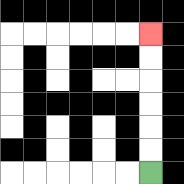{'start': '[6, 7]', 'end': '[6, 1]', 'path_directions': 'U,U,U,U,U,U', 'path_coordinates': '[[6, 7], [6, 6], [6, 5], [6, 4], [6, 3], [6, 2], [6, 1]]'}